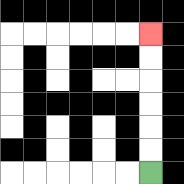{'start': '[6, 7]', 'end': '[6, 1]', 'path_directions': 'U,U,U,U,U,U', 'path_coordinates': '[[6, 7], [6, 6], [6, 5], [6, 4], [6, 3], [6, 2], [6, 1]]'}